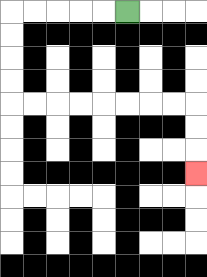{'start': '[5, 0]', 'end': '[8, 7]', 'path_directions': 'L,L,L,L,L,D,D,D,D,R,R,R,R,R,R,R,R,D,D,D', 'path_coordinates': '[[5, 0], [4, 0], [3, 0], [2, 0], [1, 0], [0, 0], [0, 1], [0, 2], [0, 3], [0, 4], [1, 4], [2, 4], [3, 4], [4, 4], [5, 4], [6, 4], [7, 4], [8, 4], [8, 5], [8, 6], [8, 7]]'}